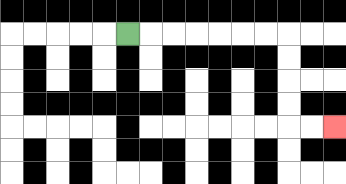{'start': '[5, 1]', 'end': '[14, 5]', 'path_directions': 'R,R,R,R,R,R,R,D,D,D,D,R,R', 'path_coordinates': '[[5, 1], [6, 1], [7, 1], [8, 1], [9, 1], [10, 1], [11, 1], [12, 1], [12, 2], [12, 3], [12, 4], [12, 5], [13, 5], [14, 5]]'}